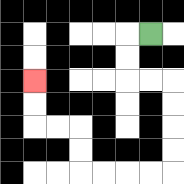{'start': '[6, 1]', 'end': '[1, 3]', 'path_directions': 'L,D,D,R,R,D,D,D,D,L,L,L,L,U,U,L,L,U,U', 'path_coordinates': '[[6, 1], [5, 1], [5, 2], [5, 3], [6, 3], [7, 3], [7, 4], [7, 5], [7, 6], [7, 7], [6, 7], [5, 7], [4, 7], [3, 7], [3, 6], [3, 5], [2, 5], [1, 5], [1, 4], [1, 3]]'}